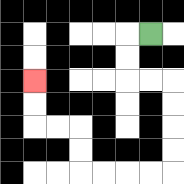{'start': '[6, 1]', 'end': '[1, 3]', 'path_directions': 'L,D,D,R,R,D,D,D,D,L,L,L,L,U,U,L,L,U,U', 'path_coordinates': '[[6, 1], [5, 1], [5, 2], [5, 3], [6, 3], [7, 3], [7, 4], [7, 5], [7, 6], [7, 7], [6, 7], [5, 7], [4, 7], [3, 7], [3, 6], [3, 5], [2, 5], [1, 5], [1, 4], [1, 3]]'}